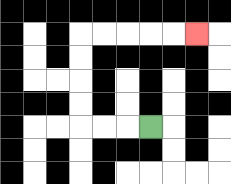{'start': '[6, 5]', 'end': '[8, 1]', 'path_directions': 'L,L,L,U,U,U,U,R,R,R,R,R', 'path_coordinates': '[[6, 5], [5, 5], [4, 5], [3, 5], [3, 4], [3, 3], [3, 2], [3, 1], [4, 1], [5, 1], [6, 1], [7, 1], [8, 1]]'}